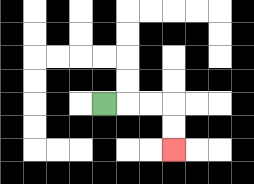{'start': '[4, 4]', 'end': '[7, 6]', 'path_directions': 'R,R,R,D,D', 'path_coordinates': '[[4, 4], [5, 4], [6, 4], [7, 4], [7, 5], [7, 6]]'}